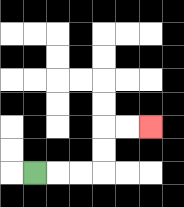{'start': '[1, 7]', 'end': '[6, 5]', 'path_directions': 'R,R,R,U,U,R,R', 'path_coordinates': '[[1, 7], [2, 7], [3, 7], [4, 7], [4, 6], [4, 5], [5, 5], [6, 5]]'}